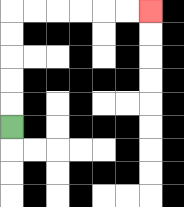{'start': '[0, 5]', 'end': '[6, 0]', 'path_directions': 'U,U,U,U,U,R,R,R,R,R,R', 'path_coordinates': '[[0, 5], [0, 4], [0, 3], [0, 2], [0, 1], [0, 0], [1, 0], [2, 0], [3, 0], [4, 0], [5, 0], [6, 0]]'}